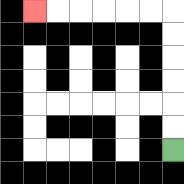{'start': '[7, 6]', 'end': '[1, 0]', 'path_directions': 'U,U,U,U,U,U,L,L,L,L,L,L', 'path_coordinates': '[[7, 6], [7, 5], [7, 4], [7, 3], [7, 2], [7, 1], [7, 0], [6, 0], [5, 0], [4, 0], [3, 0], [2, 0], [1, 0]]'}